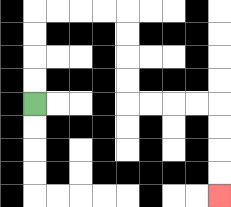{'start': '[1, 4]', 'end': '[9, 8]', 'path_directions': 'U,U,U,U,R,R,R,R,D,D,D,D,R,R,R,R,D,D,D,D', 'path_coordinates': '[[1, 4], [1, 3], [1, 2], [1, 1], [1, 0], [2, 0], [3, 0], [4, 0], [5, 0], [5, 1], [5, 2], [5, 3], [5, 4], [6, 4], [7, 4], [8, 4], [9, 4], [9, 5], [9, 6], [9, 7], [9, 8]]'}